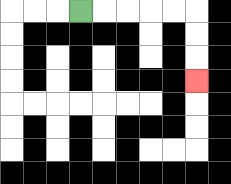{'start': '[3, 0]', 'end': '[8, 3]', 'path_directions': 'R,R,R,R,R,D,D,D', 'path_coordinates': '[[3, 0], [4, 0], [5, 0], [6, 0], [7, 0], [8, 0], [8, 1], [8, 2], [8, 3]]'}